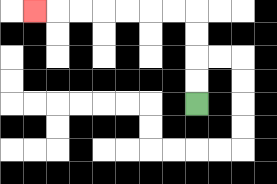{'start': '[8, 4]', 'end': '[1, 0]', 'path_directions': 'U,U,U,U,L,L,L,L,L,L,L', 'path_coordinates': '[[8, 4], [8, 3], [8, 2], [8, 1], [8, 0], [7, 0], [6, 0], [5, 0], [4, 0], [3, 0], [2, 0], [1, 0]]'}